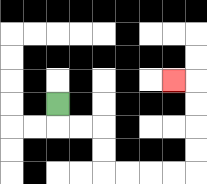{'start': '[2, 4]', 'end': '[7, 3]', 'path_directions': 'D,R,R,D,D,R,R,R,R,U,U,U,U,L', 'path_coordinates': '[[2, 4], [2, 5], [3, 5], [4, 5], [4, 6], [4, 7], [5, 7], [6, 7], [7, 7], [8, 7], [8, 6], [8, 5], [8, 4], [8, 3], [7, 3]]'}